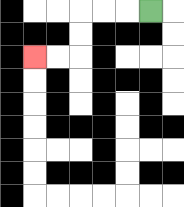{'start': '[6, 0]', 'end': '[1, 2]', 'path_directions': 'L,L,L,D,D,L,L', 'path_coordinates': '[[6, 0], [5, 0], [4, 0], [3, 0], [3, 1], [3, 2], [2, 2], [1, 2]]'}